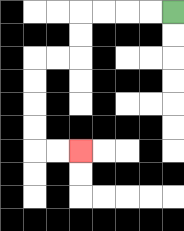{'start': '[7, 0]', 'end': '[3, 6]', 'path_directions': 'L,L,L,L,D,D,L,L,D,D,D,D,R,R', 'path_coordinates': '[[7, 0], [6, 0], [5, 0], [4, 0], [3, 0], [3, 1], [3, 2], [2, 2], [1, 2], [1, 3], [1, 4], [1, 5], [1, 6], [2, 6], [3, 6]]'}